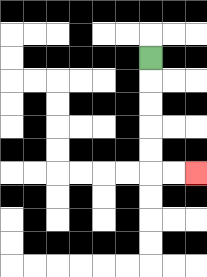{'start': '[6, 2]', 'end': '[8, 7]', 'path_directions': 'D,D,D,D,D,R,R', 'path_coordinates': '[[6, 2], [6, 3], [6, 4], [6, 5], [6, 6], [6, 7], [7, 7], [8, 7]]'}